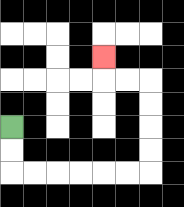{'start': '[0, 5]', 'end': '[4, 2]', 'path_directions': 'D,D,R,R,R,R,R,R,U,U,U,U,L,L,U', 'path_coordinates': '[[0, 5], [0, 6], [0, 7], [1, 7], [2, 7], [3, 7], [4, 7], [5, 7], [6, 7], [6, 6], [6, 5], [6, 4], [6, 3], [5, 3], [4, 3], [4, 2]]'}